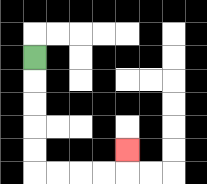{'start': '[1, 2]', 'end': '[5, 6]', 'path_directions': 'D,D,D,D,D,R,R,R,R,U', 'path_coordinates': '[[1, 2], [1, 3], [1, 4], [1, 5], [1, 6], [1, 7], [2, 7], [3, 7], [4, 7], [5, 7], [5, 6]]'}